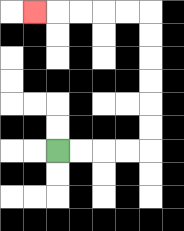{'start': '[2, 6]', 'end': '[1, 0]', 'path_directions': 'R,R,R,R,U,U,U,U,U,U,L,L,L,L,L', 'path_coordinates': '[[2, 6], [3, 6], [4, 6], [5, 6], [6, 6], [6, 5], [6, 4], [6, 3], [6, 2], [6, 1], [6, 0], [5, 0], [4, 0], [3, 0], [2, 0], [1, 0]]'}